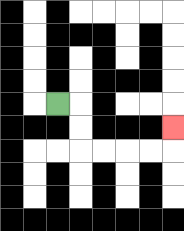{'start': '[2, 4]', 'end': '[7, 5]', 'path_directions': 'R,D,D,R,R,R,R,U', 'path_coordinates': '[[2, 4], [3, 4], [3, 5], [3, 6], [4, 6], [5, 6], [6, 6], [7, 6], [7, 5]]'}